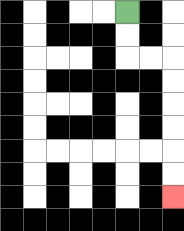{'start': '[5, 0]', 'end': '[7, 8]', 'path_directions': 'D,D,R,R,D,D,D,D,D,D', 'path_coordinates': '[[5, 0], [5, 1], [5, 2], [6, 2], [7, 2], [7, 3], [7, 4], [7, 5], [7, 6], [7, 7], [7, 8]]'}